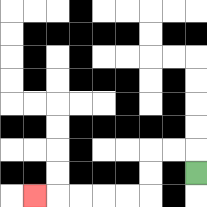{'start': '[8, 7]', 'end': '[1, 8]', 'path_directions': 'U,L,L,D,D,L,L,L,L,L', 'path_coordinates': '[[8, 7], [8, 6], [7, 6], [6, 6], [6, 7], [6, 8], [5, 8], [4, 8], [3, 8], [2, 8], [1, 8]]'}